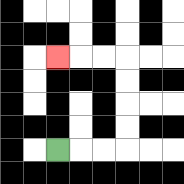{'start': '[2, 6]', 'end': '[2, 2]', 'path_directions': 'R,R,R,U,U,U,U,L,L,L', 'path_coordinates': '[[2, 6], [3, 6], [4, 6], [5, 6], [5, 5], [5, 4], [5, 3], [5, 2], [4, 2], [3, 2], [2, 2]]'}